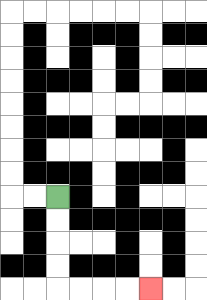{'start': '[2, 8]', 'end': '[6, 12]', 'path_directions': 'D,D,D,D,R,R,R,R', 'path_coordinates': '[[2, 8], [2, 9], [2, 10], [2, 11], [2, 12], [3, 12], [4, 12], [5, 12], [6, 12]]'}